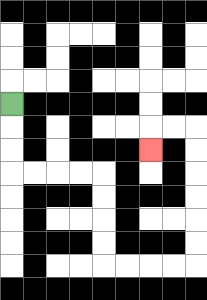{'start': '[0, 4]', 'end': '[6, 6]', 'path_directions': 'D,D,D,R,R,R,R,D,D,D,D,R,R,R,R,U,U,U,U,U,U,L,L,D', 'path_coordinates': '[[0, 4], [0, 5], [0, 6], [0, 7], [1, 7], [2, 7], [3, 7], [4, 7], [4, 8], [4, 9], [4, 10], [4, 11], [5, 11], [6, 11], [7, 11], [8, 11], [8, 10], [8, 9], [8, 8], [8, 7], [8, 6], [8, 5], [7, 5], [6, 5], [6, 6]]'}